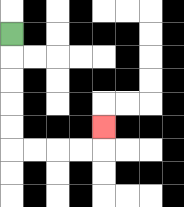{'start': '[0, 1]', 'end': '[4, 5]', 'path_directions': 'D,D,D,D,D,R,R,R,R,U', 'path_coordinates': '[[0, 1], [0, 2], [0, 3], [0, 4], [0, 5], [0, 6], [1, 6], [2, 6], [3, 6], [4, 6], [4, 5]]'}